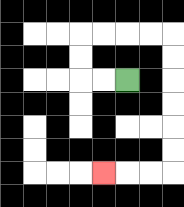{'start': '[5, 3]', 'end': '[4, 7]', 'path_directions': 'L,L,U,U,R,R,R,R,D,D,D,D,D,D,L,L,L', 'path_coordinates': '[[5, 3], [4, 3], [3, 3], [3, 2], [3, 1], [4, 1], [5, 1], [6, 1], [7, 1], [7, 2], [7, 3], [7, 4], [7, 5], [7, 6], [7, 7], [6, 7], [5, 7], [4, 7]]'}